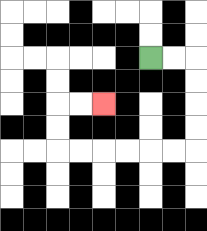{'start': '[6, 2]', 'end': '[4, 4]', 'path_directions': 'R,R,D,D,D,D,L,L,L,L,L,L,U,U,R,R', 'path_coordinates': '[[6, 2], [7, 2], [8, 2], [8, 3], [8, 4], [8, 5], [8, 6], [7, 6], [6, 6], [5, 6], [4, 6], [3, 6], [2, 6], [2, 5], [2, 4], [3, 4], [4, 4]]'}